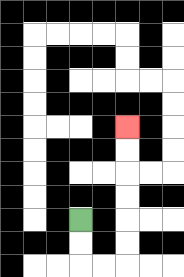{'start': '[3, 9]', 'end': '[5, 5]', 'path_directions': 'D,D,R,R,U,U,U,U,U,U', 'path_coordinates': '[[3, 9], [3, 10], [3, 11], [4, 11], [5, 11], [5, 10], [5, 9], [5, 8], [5, 7], [5, 6], [5, 5]]'}